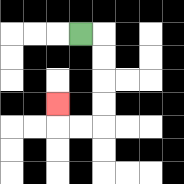{'start': '[3, 1]', 'end': '[2, 4]', 'path_directions': 'R,D,D,D,D,L,L,U', 'path_coordinates': '[[3, 1], [4, 1], [4, 2], [4, 3], [4, 4], [4, 5], [3, 5], [2, 5], [2, 4]]'}